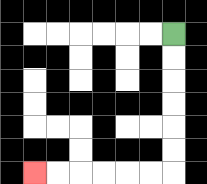{'start': '[7, 1]', 'end': '[1, 7]', 'path_directions': 'D,D,D,D,D,D,L,L,L,L,L,L', 'path_coordinates': '[[7, 1], [7, 2], [7, 3], [7, 4], [7, 5], [7, 6], [7, 7], [6, 7], [5, 7], [4, 7], [3, 7], [2, 7], [1, 7]]'}